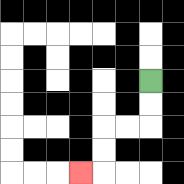{'start': '[6, 3]', 'end': '[3, 7]', 'path_directions': 'D,D,L,L,D,D,L', 'path_coordinates': '[[6, 3], [6, 4], [6, 5], [5, 5], [4, 5], [4, 6], [4, 7], [3, 7]]'}